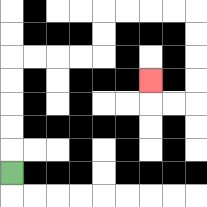{'start': '[0, 7]', 'end': '[6, 3]', 'path_directions': 'U,U,U,U,U,R,R,R,R,U,U,R,R,R,R,D,D,D,D,L,L,U', 'path_coordinates': '[[0, 7], [0, 6], [0, 5], [0, 4], [0, 3], [0, 2], [1, 2], [2, 2], [3, 2], [4, 2], [4, 1], [4, 0], [5, 0], [6, 0], [7, 0], [8, 0], [8, 1], [8, 2], [8, 3], [8, 4], [7, 4], [6, 4], [6, 3]]'}